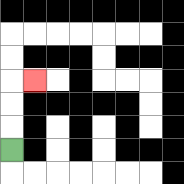{'start': '[0, 6]', 'end': '[1, 3]', 'path_directions': 'U,U,U,R', 'path_coordinates': '[[0, 6], [0, 5], [0, 4], [0, 3], [1, 3]]'}